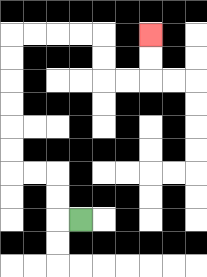{'start': '[3, 9]', 'end': '[6, 1]', 'path_directions': 'L,U,U,L,L,U,U,U,U,U,U,R,R,R,R,D,D,R,R,U,U', 'path_coordinates': '[[3, 9], [2, 9], [2, 8], [2, 7], [1, 7], [0, 7], [0, 6], [0, 5], [0, 4], [0, 3], [0, 2], [0, 1], [1, 1], [2, 1], [3, 1], [4, 1], [4, 2], [4, 3], [5, 3], [6, 3], [6, 2], [6, 1]]'}